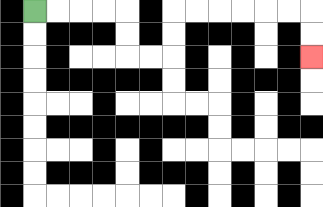{'start': '[1, 0]', 'end': '[13, 2]', 'path_directions': 'R,R,R,R,D,D,R,R,U,U,R,R,R,R,R,R,D,D', 'path_coordinates': '[[1, 0], [2, 0], [3, 0], [4, 0], [5, 0], [5, 1], [5, 2], [6, 2], [7, 2], [7, 1], [7, 0], [8, 0], [9, 0], [10, 0], [11, 0], [12, 0], [13, 0], [13, 1], [13, 2]]'}